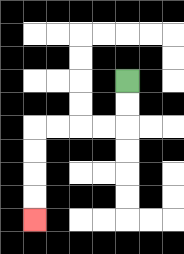{'start': '[5, 3]', 'end': '[1, 9]', 'path_directions': 'D,D,L,L,L,L,D,D,D,D', 'path_coordinates': '[[5, 3], [5, 4], [5, 5], [4, 5], [3, 5], [2, 5], [1, 5], [1, 6], [1, 7], [1, 8], [1, 9]]'}